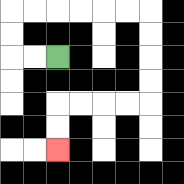{'start': '[2, 2]', 'end': '[2, 6]', 'path_directions': 'L,L,U,U,R,R,R,R,R,R,D,D,D,D,L,L,L,L,D,D', 'path_coordinates': '[[2, 2], [1, 2], [0, 2], [0, 1], [0, 0], [1, 0], [2, 0], [3, 0], [4, 0], [5, 0], [6, 0], [6, 1], [6, 2], [6, 3], [6, 4], [5, 4], [4, 4], [3, 4], [2, 4], [2, 5], [2, 6]]'}